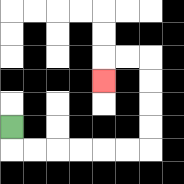{'start': '[0, 5]', 'end': '[4, 3]', 'path_directions': 'D,R,R,R,R,R,R,U,U,U,U,L,L,D', 'path_coordinates': '[[0, 5], [0, 6], [1, 6], [2, 6], [3, 6], [4, 6], [5, 6], [6, 6], [6, 5], [6, 4], [6, 3], [6, 2], [5, 2], [4, 2], [4, 3]]'}